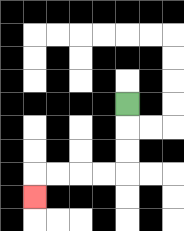{'start': '[5, 4]', 'end': '[1, 8]', 'path_directions': 'D,D,D,L,L,L,L,D', 'path_coordinates': '[[5, 4], [5, 5], [5, 6], [5, 7], [4, 7], [3, 7], [2, 7], [1, 7], [1, 8]]'}